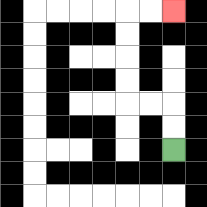{'start': '[7, 6]', 'end': '[7, 0]', 'path_directions': 'U,U,L,L,U,U,U,U,R,R', 'path_coordinates': '[[7, 6], [7, 5], [7, 4], [6, 4], [5, 4], [5, 3], [5, 2], [5, 1], [5, 0], [6, 0], [7, 0]]'}